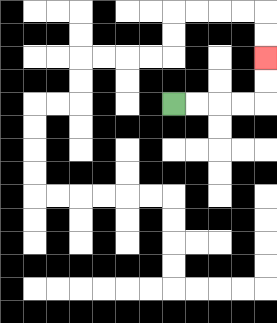{'start': '[7, 4]', 'end': '[11, 2]', 'path_directions': 'R,R,R,R,U,U', 'path_coordinates': '[[7, 4], [8, 4], [9, 4], [10, 4], [11, 4], [11, 3], [11, 2]]'}